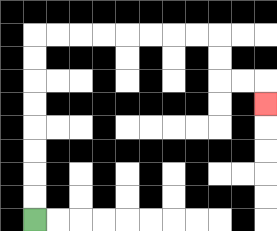{'start': '[1, 9]', 'end': '[11, 4]', 'path_directions': 'U,U,U,U,U,U,U,U,R,R,R,R,R,R,R,R,D,D,R,R,D', 'path_coordinates': '[[1, 9], [1, 8], [1, 7], [1, 6], [1, 5], [1, 4], [1, 3], [1, 2], [1, 1], [2, 1], [3, 1], [4, 1], [5, 1], [6, 1], [7, 1], [8, 1], [9, 1], [9, 2], [9, 3], [10, 3], [11, 3], [11, 4]]'}